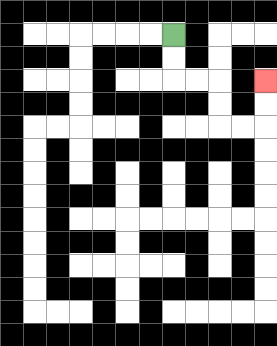{'start': '[7, 1]', 'end': '[11, 3]', 'path_directions': 'D,D,R,R,D,D,R,R,U,U', 'path_coordinates': '[[7, 1], [7, 2], [7, 3], [8, 3], [9, 3], [9, 4], [9, 5], [10, 5], [11, 5], [11, 4], [11, 3]]'}